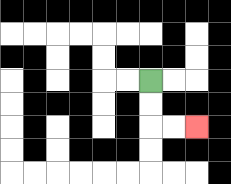{'start': '[6, 3]', 'end': '[8, 5]', 'path_directions': 'D,D,R,R', 'path_coordinates': '[[6, 3], [6, 4], [6, 5], [7, 5], [8, 5]]'}